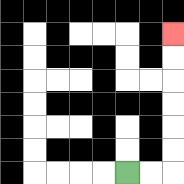{'start': '[5, 7]', 'end': '[7, 1]', 'path_directions': 'R,R,U,U,U,U,U,U', 'path_coordinates': '[[5, 7], [6, 7], [7, 7], [7, 6], [7, 5], [7, 4], [7, 3], [7, 2], [7, 1]]'}